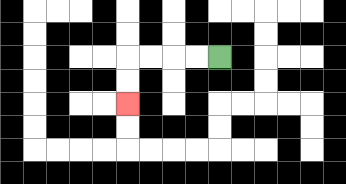{'start': '[9, 2]', 'end': '[5, 4]', 'path_directions': 'L,L,L,L,D,D', 'path_coordinates': '[[9, 2], [8, 2], [7, 2], [6, 2], [5, 2], [5, 3], [5, 4]]'}